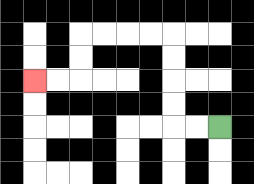{'start': '[9, 5]', 'end': '[1, 3]', 'path_directions': 'L,L,U,U,U,U,L,L,L,L,D,D,L,L', 'path_coordinates': '[[9, 5], [8, 5], [7, 5], [7, 4], [7, 3], [7, 2], [7, 1], [6, 1], [5, 1], [4, 1], [3, 1], [3, 2], [3, 3], [2, 3], [1, 3]]'}